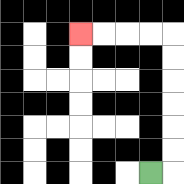{'start': '[6, 7]', 'end': '[3, 1]', 'path_directions': 'R,U,U,U,U,U,U,L,L,L,L', 'path_coordinates': '[[6, 7], [7, 7], [7, 6], [7, 5], [7, 4], [7, 3], [7, 2], [7, 1], [6, 1], [5, 1], [4, 1], [3, 1]]'}